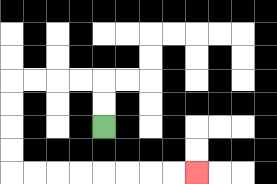{'start': '[4, 5]', 'end': '[8, 7]', 'path_directions': 'U,U,L,L,L,L,D,D,D,D,R,R,R,R,R,R,R,R', 'path_coordinates': '[[4, 5], [4, 4], [4, 3], [3, 3], [2, 3], [1, 3], [0, 3], [0, 4], [0, 5], [0, 6], [0, 7], [1, 7], [2, 7], [3, 7], [4, 7], [5, 7], [6, 7], [7, 7], [8, 7]]'}